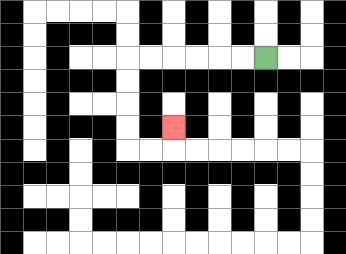{'start': '[11, 2]', 'end': '[7, 5]', 'path_directions': 'L,L,L,L,L,L,D,D,D,D,R,R,U', 'path_coordinates': '[[11, 2], [10, 2], [9, 2], [8, 2], [7, 2], [6, 2], [5, 2], [5, 3], [5, 4], [5, 5], [5, 6], [6, 6], [7, 6], [7, 5]]'}